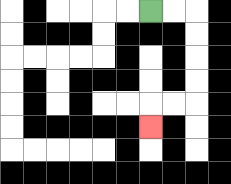{'start': '[6, 0]', 'end': '[6, 5]', 'path_directions': 'R,R,D,D,D,D,L,L,D', 'path_coordinates': '[[6, 0], [7, 0], [8, 0], [8, 1], [8, 2], [8, 3], [8, 4], [7, 4], [6, 4], [6, 5]]'}